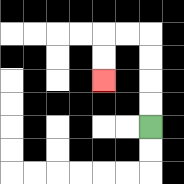{'start': '[6, 5]', 'end': '[4, 3]', 'path_directions': 'U,U,U,U,L,L,D,D', 'path_coordinates': '[[6, 5], [6, 4], [6, 3], [6, 2], [6, 1], [5, 1], [4, 1], [4, 2], [4, 3]]'}